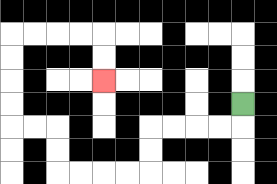{'start': '[10, 4]', 'end': '[4, 3]', 'path_directions': 'D,L,L,L,L,D,D,L,L,L,L,U,U,L,L,U,U,U,U,R,R,R,R,D,D', 'path_coordinates': '[[10, 4], [10, 5], [9, 5], [8, 5], [7, 5], [6, 5], [6, 6], [6, 7], [5, 7], [4, 7], [3, 7], [2, 7], [2, 6], [2, 5], [1, 5], [0, 5], [0, 4], [0, 3], [0, 2], [0, 1], [1, 1], [2, 1], [3, 1], [4, 1], [4, 2], [4, 3]]'}